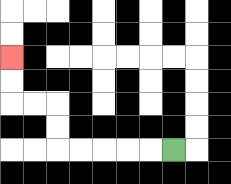{'start': '[7, 6]', 'end': '[0, 2]', 'path_directions': 'L,L,L,L,L,U,U,L,L,U,U', 'path_coordinates': '[[7, 6], [6, 6], [5, 6], [4, 6], [3, 6], [2, 6], [2, 5], [2, 4], [1, 4], [0, 4], [0, 3], [0, 2]]'}